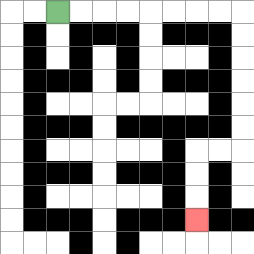{'start': '[2, 0]', 'end': '[8, 9]', 'path_directions': 'R,R,R,R,R,R,R,R,D,D,D,D,D,D,L,L,D,D,D', 'path_coordinates': '[[2, 0], [3, 0], [4, 0], [5, 0], [6, 0], [7, 0], [8, 0], [9, 0], [10, 0], [10, 1], [10, 2], [10, 3], [10, 4], [10, 5], [10, 6], [9, 6], [8, 6], [8, 7], [8, 8], [8, 9]]'}